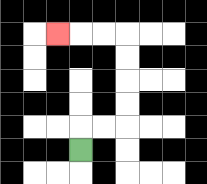{'start': '[3, 6]', 'end': '[2, 1]', 'path_directions': 'U,R,R,U,U,U,U,L,L,L', 'path_coordinates': '[[3, 6], [3, 5], [4, 5], [5, 5], [5, 4], [5, 3], [5, 2], [5, 1], [4, 1], [3, 1], [2, 1]]'}